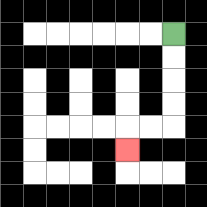{'start': '[7, 1]', 'end': '[5, 6]', 'path_directions': 'D,D,D,D,L,L,D', 'path_coordinates': '[[7, 1], [7, 2], [7, 3], [7, 4], [7, 5], [6, 5], [5, 5], [5, 6]]'}